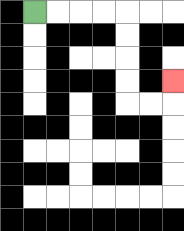{'start': '[1, 0]', 'end': '[7, 3]', 'path_directions': 'R,R,R,R,D,D,D,D,R,R,U', 'path_coordinates': '[[1, 0], [2, 0], [3, 0], [4, 0], [5, 0], [5, 1], [5, 2], [5, 3], [5, 4], [6, 4], [7, 4], [7, 3]]'}